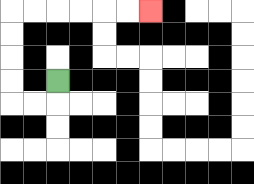{'start': '[2, 3]', 'end': '[6, 0]', 'path_directions': 'D,L,L,U,U,U,U,R,R,R,R,R,R', 'path_coordinates': '[[2, 3], [2, 4], [1, 4], [0, 4], [0, 3], [0, 2], [0, 1], [0, 0], [1, 0], [2, 0], [3, 0], [4, 0], [5, 0], [6, 0]]'}